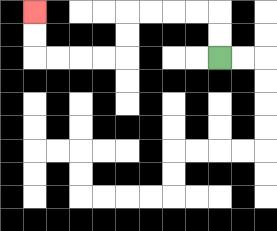{'start': '[9, 2]', 'end': '[1, 0]', 'path_directions': 'U,U,L,L,L,L,D,D,L,L,L,L,U,U', 'path_coordinates': '[[9, 2], [9, 1], [9, 0], [8, 0], [7, 0], [6, 0], [5, 0], [5, 1], [5, 2], [4, 2], [3, 2], [2, 2], [1, 2], [1, 1], [1, 0]]'}